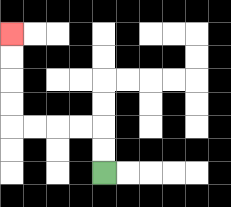{'start': '[4, 7]', 'end': '[0, 1]', 'path_directions': 'U,U,L,L,L,L,U,U,U,U', 'path_coordinates': '[[4, 7], [4, 6], [4, 5], [3, 5], [2, 5], [1, 5], [0, 5], [0, 4], [0, 3], [0, 2], [0, 1]]'}